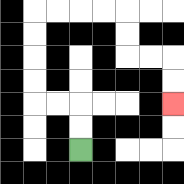{'start': '[3, 6]', 'end': '[7, 4]', 'path_directions': 'U,U,L,L,U,U,U,U,R,R,R,R,D,D,R,R,D,D', 'path_coordinates': '[[3, 6], [3, 5], [3, 4], [2, 4], [1, 4], [1, 3], [1, 2], [1, 1], [1, 0], [2, 0], [3, 0], [4, 0], [5, 0], [5, 1], [5, 2], [6, 2], [7, 2], [7, 3], [7, 4]]'}